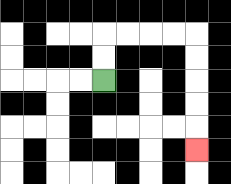{'start': '[4, 3]', 'end': '[8, 6]', 'path_directions': 'U,U,R,R,R,R,D,D,D,D,D', 'path_coordinates': '[[4, 3], [4, 2], [4, 1], [5, 1], [6, 1], [7, 1], [8, 1], [8, 2], [8, 3], [8, 4], [8, 5], [8, 6]]'}